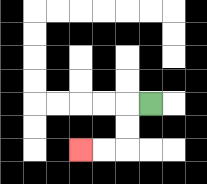{'start': '[6, 4]', 'end': '[3, 6]', 'path_directions': 'L,D,D,L,L', 'path_coordinates': '[[6, 4], [5, 4], [5, 5], [5, 6], [4, 6], [3, 6]]'}